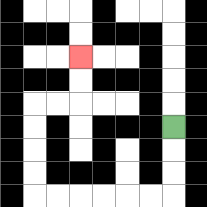{'start': '[7, 5]', 'end': '[3, 2]', 'path_directions': 'D,D,D,L,L,L,L,L,L,U,U,U,U,R,R,U,U', 'path_coordinates': '[[7, 5], [7, 6], [7, 7], [7, 8], [6, 8], [5, 8], [4, 8], [3, 8], [2, 8], [1, 8], [1, 7], [1, 6], [1, 5], [1, 4], [2, 4], [3, 4], [3, 3], [3, 2]]'}